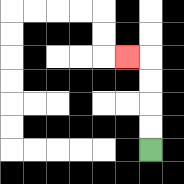{'start': '[6, 6]', 'end': '[5, 2]', 'path_directions': 'U,U,U,U,L', 'path_coordinates': '[[6, 6], [6, 5], [6, 4], [6, 3], [6, 2], [5, 2]]'}